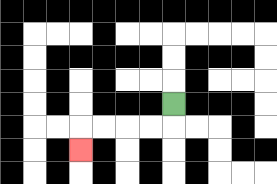{'start': '[7, 4]', 'end': '[3, 6]', 'path_directions': 'D,L,L,L,L,D', 'path_coordinates': '[[7, 4], [7, 5], [6, 5], [5, 5], [4, 5], [3, 5], [3, 6]]'}